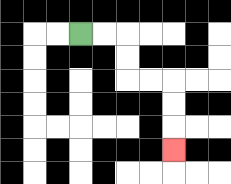{'start': '[3, 1]', 'end': '[7, 6]', 'path_directions': 'R,R,D,D,R,R,D,D,D', 'path_coordinates': '[[3, 1], [4, 1], [5, 1], [5, 2], [5, 3], [6, 3], [7, 3], [7, 4], [7, 5], [7, 6]]'}